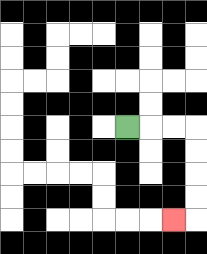{'start': '[5, 5]', 'end': '[7, 9]', 'path_directions': 'R,R,R,D,D,D,D,L', 'path_coordinates': '[[5, 5], [6, 5], [7, 5], [8, 5], [8, 6], [8, 7], [8, 8], [8, 9], [7, 9]]'}